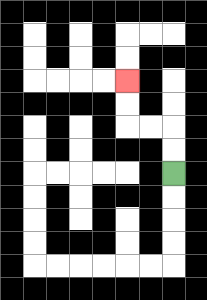{'start': '[7, 7]', 'end': '[5, 3]', 'path_directions': 'U,U,L,L,U,U', 'path_coordinates': '[[7, 7], [7, 6], [7, 5], [6, 5], [5, 5], [5, 4], [5, 3]]'}